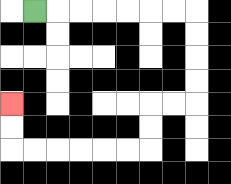{'start': '[1, 0]', 'end': '[0, 4]', 'path_directions': 'R,R,R,R,R,R,R,D,D,D,D,L,L,D,D,L,L,L,L,L,L,U,U', 'path_coordinates': '[[1, 0], [2, 0], [3, 0], [4, 0], [5, 0], [6, 0], [7, 0], [8, 0], [8, 1], [8, 2], [8, 3], [8, 4], [7, 4], [6, 4], [6, 5], [6, 6], [5, 6], [4, 6], [3, 6], [2, 6], [1, 6], [0, 6], [0, 5], [0, 4]]'}